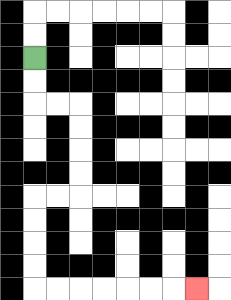{'start': '[1, 2]', 'end': '[8, 12]', 'path_directions': 'D,D,R,R,D,D,D,D,L,L,D,D,D,D,R,R,R,R,R,R,R', 'path_coordinates': '[[1, 2], [1, 3], [1, 4], [2, 4], [3, 4], [3, 5], [3, 6], [3, 7], [3, 8], [2, 8], [1, 8], [1, 9], [1, 10], [1, 11], [1, 12], [2, 12], [3, 12], [4, 12], [5, 12], [6, 12], [7, 12], [8, 12]]'}